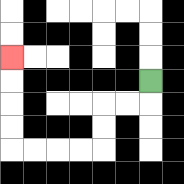{'start': '[6, 3]', 'end': '[0, 2]', 'path_directions': 'D,L,L,D,D,L,L,L,L,U,U,U,U', 'path_coordinates': '[[6, 3], [6, 4], [5, 4], [4, 4], [4, 5], [4, 6], [3, 6], [2, 6], [1, 6], [0, 6], [0, 5], [0, 4], [0, 3], [0, 2]]'}